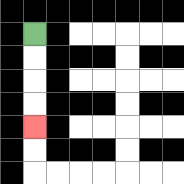{'start': '[1, 1]', 'end': '[1, 5]', 'path_directions': 'D,D,D,D', 'path_coordinates': '[[1, 1], [1, 2], [1, 3], [1, 4], [1, 5]]'}